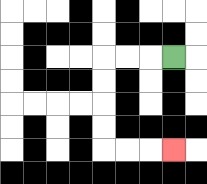{'start': '[7, 2]', 'end': '[7, 6]', 'path_directions': 'L,L,L,D,D,D,D,R,R,R', 'path_coordinates': '[[7, 2], [6, 2], [5, 2], [4, 2], [4, 3], [4, 4], [4, 5], [4, 6], [5, 6], [6, 6], [7, 6]]'}